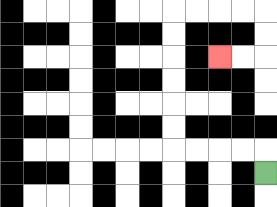{'start': '[11, 7]', 'end': '[9, 2]', 'path_directions': 'U,L,L,L,L,U,U,U,U,U,U,R,R,R,R,D,D,L,L', 'path_coordinates': '[[11, 7], [11, 6], [10, 6], [9, 6], [8, 6], [7, 6], [7, 5], [7, 4], [7, 3], [7, 2], [7, 1], [7, 0], [8, 0], [9, 0], [10, 0], [11, 0], [11, 1], [11, 2], [10, 2], [9, 2]]'}